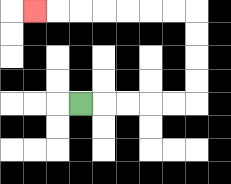{'start': '[3, 4]', 'end': '[1, 0]', 'path_directions': 'R,R,R,R,R,U,U,U,U,L,L,L,L,L,L,L', 'path_coordinates': '[[3, 4], [4, 4], [5, 4], [6, 4], [7, 4], [8, 4], [8, 3], [8, 2], [8, 1], [8, 0], [7, 0], [6, 0], [5, 0], [4, 0], [3, 0], [2, 0], [1, 0]]'}